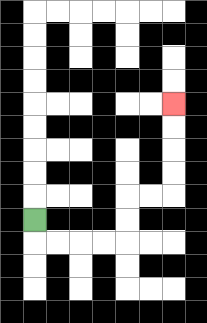{'start': '[1, 9]', 'end': '[7, 4]', 'path_directions': 'D,R,R,R,R,U,U,R,R,U,U,U,U', 'path_coordinates': '[[1, 9], [1, 10], [2, 10], [3, 10], [4, 10], [5, 10], [5, 9], [5, 8], [6, 8], [7, 8], [7, 7], [7, 6], [7, 5], [7, 4]]'}